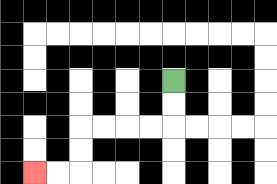{'start': '[7, 3]', 'end': '[1, 7]', 'path_directions': 'D,D,L,L,L,L,D,D,L,L', 'path_coordinates': '[[7, 3], [7, 4], [7, 5], [6, 5], [5, 5], [4, 5], [3, 5], [3, 6], [3, 7], [2, 7], [1, 7]]'}